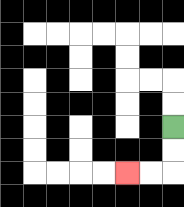{'start': '[7, 5]', 'end': '[5, 7]', 'path_directions': 'D,D,L,L', 'path_coordinates': '[[7, 5], [7, 6], [7, 7], [6, 7], [5, 7]]'}